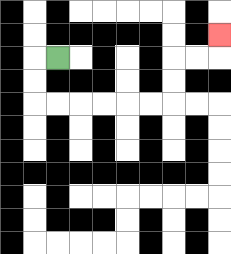{'start': '[2, 2]', 'end': '[9, 1]', 'path_directions': 'L,D,D,R,R,R,R,R,R,U,U,R,R,U', 'path_coordinates': '[[2, 2], [1, 2], [1, 3], [1, 4], [2, 4], [3, 4], [4, 4], [5, 4], [6, 4], [7, 4], [7, 3], [7, 2], [8, 2], [9, 2], [9, 1]]'}